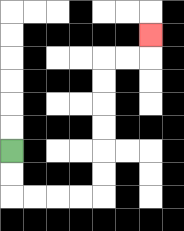{'start': '[0, 6]', 'end': '[6, 1]', 'path_directions': 'D,D,R,R,R,R,U,U,U,U,U,U,R,R,U', 'path_coordinates': '[[0, 6], [0, 7], [0, 8], [1, 8], [2, 8], [3, 8], [4, 8], [4, 7], [4, 6], [4, 5], [4, 4], [4, 3], [4, 2], [5, 2], [6, 2], [6, 1]]'}